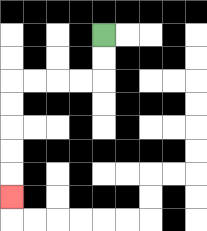{'start': '[4, 1]', 'end': '[0, 8]', 'path_directions': 'D,D,L,L,L,L,D,D,D,D,D', 'path_coordinates': '[[4, 1], [4, 2], [4, 3], [3, 3], [2, 3], [1, 3], [0, 3], [0, 4], [0, 5], [0, 6], [0, 7], [0, 8]]'}